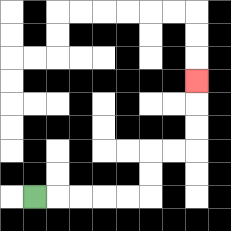{'start': '[1, 8]', 'end': '[8, 3]', 'path_directions': 'R,R,R,R,R,U,U,R,R,U,U,U', 'path_coordinates': '[[1, 8], [2, 8], [3, 8], [4, 8], [5, 8], [6, 8], [6, 7], [6, 6], [7, 6], [8, 6], [8, 5], [8, 4], [8, 3]]'}